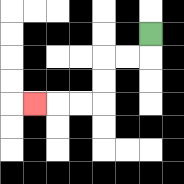{'start': '[6, 1]', 'end': '[1, 4]', 'path_directions': 'D,L,L,D,D,L,L,L', 'path_coordinates': '[[6, 1], [6, 2], [5, 2], [4, 2], [4, 3], [4, 4], [3, 4], [2, 4], [1, 4]]'}